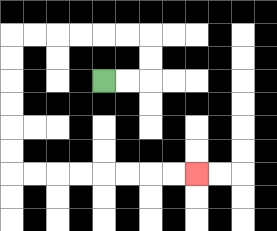{'start': '[4, 3]', 'end': '[8, 7]', 'path_directions': 'R,R,U,U,L,L,L,L,L,L,D,D,D,D,D,D,R,R,R,R,R,R,R,R', 'path_coordinates': '[[4, 3], [5, 3], [6, 3], [6, 2], [6, 1], [5, 1], [4, 1], [3, 1], [2, 1], [1, 1], [0, 1], [0, 2], [0, 3], [0, 4], [0, 5], [0, 6], [0, 7], [1, 7], [2, 7], [3, 7], [4, 7], [5, 7], [6, 7], [7, 7], [8, 7]]'}